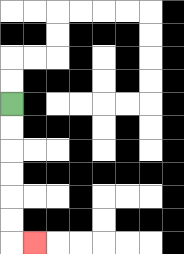{'start': '[0, 4]', 'end': '[1, 10]', 'path_directions': 'D,D,D,D,D,D,R', 'path_coordinates': '[[0, 4], [0, 5], [0, 6], [0, 7], [0, 8], [0, 9], [0, 10], [1, 10]]'}